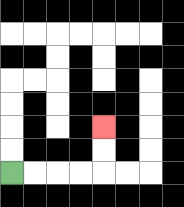{'start': '[0, 7]', 'end': '[4, 5]', 'path_directions': 'R,R,R,R,U,U', 'path_coordinates': '[[0, 7], [1, 7], [2, 7], [3, 7], [4, 7], [4, 6], [4, 5]]'}